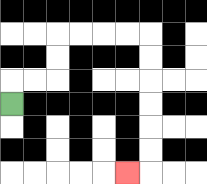{'start': '[0, 4]', 'end': '[5, 7]', 'path_directions': 'U,R,R,U,U,R,R,R,R,D,D,D,D,D,D,L', 'path_coordinates': '[[0, 4], [0, 3], [1, 3], [2, 3], [2, 2], [2, 1], [3, 1], [4, 1], [5, 1], [6, 1], [6, 2], [6, 3], [6, 4], [6, 5], [6, 6], [6, 7], [5, 7]]'}